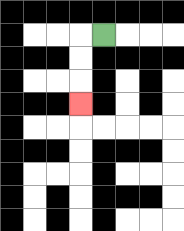{'start': '[4, 1]', 'end': '[3, 4]', 'path_directions': 'L,D,D,D', 'path_coordinates': '[[4, 1], [3, 1], [3, 2], [3, 3], [3, 4]]'}